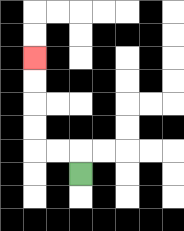{'start': '[3, 7]', 'end': '[1, 2]', 'path_directions': 'U,L,L,U,U,U,U', 'path_coordinates': '[[3, 7], [3, 6], [2, 6], [1, 6], [1, 5], [1, 4], [1, 3], [1, 2]]'}